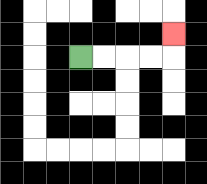{'start': '[3, 2]', 'end': '[7, 1]', 'path_directions': 'R,R,R,R,U', 'path_coordinates': '[[3, 2], [4, 2], [5, 2], [6, 2], [7, 2], [7, 1]]'}